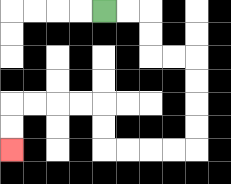{'start': '[4, 0]', 'end': '[0, 6]', 'path_directions': 'R,R,D,D,R,R,D,D,D,D,L,L,L,L,U,U,L,L,L,L,D,D', 'path_coordinates': '[[4, 0], [5, 0], [6, 0], [6, 1], [6, 2], [7, 2], [8, 2], [8, 3], [8, 4], [8, 5], [8, 6], [7, 6], [6, 6], [5, 6], [4, 6], [4, 5], [4, 4], [3, 4], [2, 4], [1, 4], [0, 4], [0, 5], [0, 6]]'}